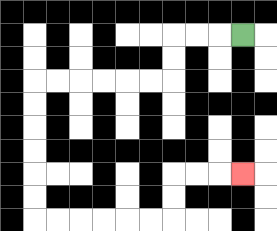{'start': '[10, 1]', 'end': '[10, 7]', 'path_directions': 'L,L,L,D,D,L,L,L,L,L,L,D,D,D,D,D,D,R,R,R,R,R,R,U,U,R,R,R', 'path_coordinates': '[[10, 1], [9, 1], [8, 1], [7, 1], [7, 2], [7, 3], [6, 3], [5, 3], [4, 3], [3, 3], [2, 3], [1, 3], [1, 4], [1, 5], [1, 6], [1, 7], [1, 8], [1, 9], [2, 9], [3, 9], [4, 9], [5, 9], [6, 9], [7, 9], [7, 8], [7, 7], [8, 7], [9, 7], [10, 7]]'}